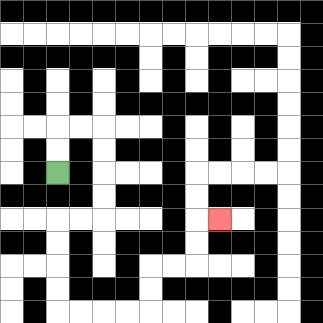{'start': '[2, 7]', 'end': '[9, 9]', 'path_directions': 'U,U,R,R,D,D,D,D,L,L,D,D,D,D,R,R,R,R,U,U,R,R,U,U,R', 'path_coordinates': '[[2, 7], [2, 6], [2, 5], [3, 5], [4, 5], [4, 6], [4, 7], [4, 8], [4, 9], [3, 9], [2, 9], [2, 10], [2, 11], [2, 12], [2, 13], [3, 13], [4, 13], [5, 13], [6, 13], [6, 12], [6, 11], [7, 11], [8, 11], [8, 10], [8, 9], [9, 9]]'}